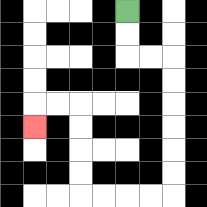{'start': '[5, 0]', 'end': '[1, 5]', 'path_directions': 'D,D,R,R,D,D,D,D,D,D,L,L,L,L,U,U,U,U,L,L,D', 'path_coordinates': '[[5, 0], [5, 1], [5, 2], [6, 2], [7, 2], [7, 3], [7, 4], [7, 5], [7, 6], [7, 7], [7, 8], [6, 8], [5, 8], [4, 8], [3, 8], [3, 7], [3, 6], [3, 5], [3, 4], [2, 4], [1, 4], [1, 5]]'}